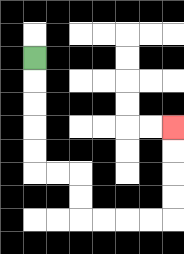{'start': '[1, 2]', 'end': '[7, 5]', 'path_directions': 'D,D,D,D,D,R,R,D,D,R,R,R,R,U,U,U,U', 'path_coordinates': '[[1, 2], [1, 3], [1, 4], [1, 5], [1, 6], [1, 7], [2, 7], [3, 7], [3, 8], [3, 9], [4, 9], [5, 9], [6, 9], [7, 9], [7, 8], [7, 7], [7, 6], [7, 5]]'}